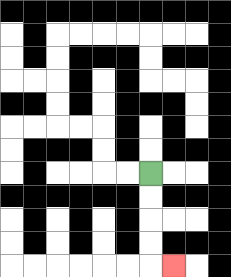{'start': '[6, 7]', 'end': '[7, 11]', 'path_directions': 'D,D,D,D,R', 'path_coordinates': '[[6, 7], [6, 8], [6, 9], [6, 10], [6, 11], [7, 11]]'}